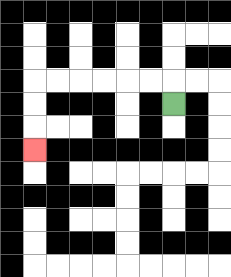{'start': '[7, 4]', 'end': '[1, 6]', 'path_directions': 'U,L,L,L,L,L,L,D,D,D', 'path_coordinates': '[[7, 4], [7, 3], [6, 3], [5, 3], [4, 3], [3, 3], [2, 3], [1, 3], [1, 4], [1, 5], [1, 6]]'}